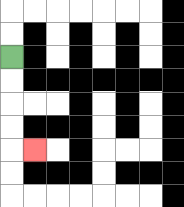{'start': '[0, 2]', 'end': '[1, 6]', 'path_directions': 'D,D,D,D,R', 'path_coordinates': '[[0, 2], [0, 3], [0, 4], [0, 5], [0, 6], [1, 6]]'}